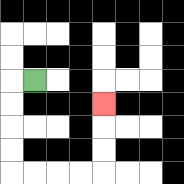{'start': '[1, 3]', 'end': '[4, 4]', 'path_directions': 'L,D,D,D,D,R,R,R,R,U,U,U', 'path_coordinates': '[[1, 3], [0, 3], [0, 4], [0, 5], [0, 6], [0, 7], [1, 7], [2, 7], [3, 7], [4, 7], [4, 6], [4, 5], [4, 4]]'}